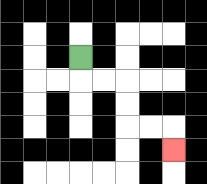{'start': '[3, 2]', 'end': '[7, 6]', 'path_directions': 'D,R,R,D,D,R,R,D', 'path_coordinates': '[[3, 2], [3, 3], [4, 3], [5, 3], [5, 4], [5, 5], [6, 5], [7, 5], [7, 6]]'}